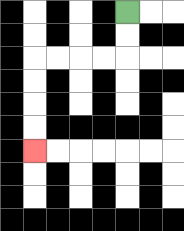{'start': '[5, 0]', 'end': '[1, 6]', 'path_directions': 'D,D,L,L,L,L,D,D,D,D', 'path_coordinates': '[[5, 0], [5, 1], [5, 2], [4, 2], [3, 2], [2, 2], [1, 2], [1, 3], [1, 4], [1, 5], [1, 6]]'}